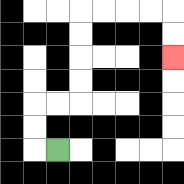{'start': '[2, 6]', 'end': '[7, 2]', 'path_directions': 'L,U,U,R,R,U,U,U,U,R,R,R,R,D,D', 'path_coordinates': '[[2, 6], [1, 6], [1, 5], [1, 4], [2, 4], [3, 4], [3, 3], [3, 2], [3, 1], [3, 0], [4, 0], [5, 0], [6, 0], [7, 0], [7, 1], [7, 2]]'}